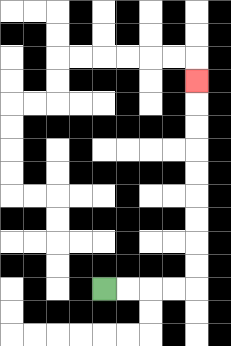{'start': '[4, 12]', 'end': '[8, 3]', 'path_directions': 'R,R,R,R,U,U,U,U,U,U,U,U,U', 'path_coordinates': '[[4, 12], [5, 12], [6, 12], [7, 12], [8, 12], [8, 11], [8, 10], [8, 9], [8, 8], [8, 7], [8, 6], [8, 5], [8, 4], [8, 3]]'}